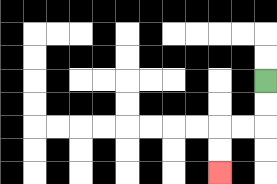{'start': '[11, 3]', 'end': '[9, 7]', 'path_directions': 'D,D,L,L,D,D', 'path_coordinates': '[[11, 3], [11, 4], [11, 5], [10, 5], [9, 5], [9, 6], [9, 7]]'}